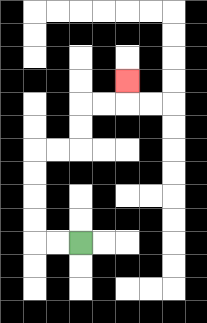{'start': '[3, 10]', 'end': '[5, 3]', 'path_directions': 'L,L,U,U,U,U,R,R,U,U,R,R,U', 'path_coordinates': '[[3, 10], [2, 10], [1, 10], [1, 9], [1, 8], [1, 7], [1, 6], [2, 6], [3, 6], [3, 5], [3, 4], [4, 4], [5, 4], [5, 3]]'}